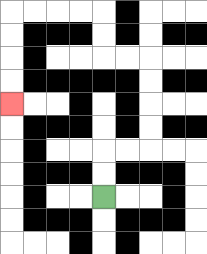{'start': '[4, 8]', 'end': '[0, 4]', 'path_directions': 'U,U,R,R,U,U,U,U,L,L,U,U,L,L,L,L,D,D,D,D', 'path_coordinates': '[[4, 8], [4, 7], [4, 6], [5, 6], [6, 6], [6, 5], [6, 4], [6, 3], [6, 2], [5, 2], [4, 2], [4, 1], [4, 0], [3, 0], [2, 0], [1, 0], [0, 0], [0, 1], [0, 2], [0, 3], [0, 4]]'}